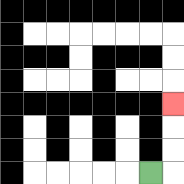{'start': '[6, 7]', 'end': '[7, 4]', 'path_directions': 'R,U,U,U', 'path_coordinates': '[[6, 7], [7, 7], [7, 6], [7, 5], [7, 4]]'}